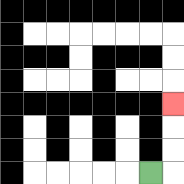{'start': '[6, 7]', 'end': '[7, 4]', 'path_directions': 'R,U,U,U', 'path_coordinates': '[[6, 7], [7, 7], [7, 6], [7, 5], [7, 4]]'}